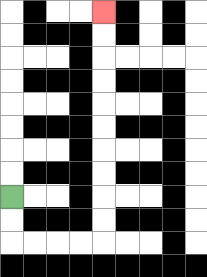{'start': '[0, 8]', 'end': '[4, 0]', 'path_directions': 'D,D,R,R,R,R,U,U,U,U,U,U,U,U,U,U', 'path_coordinates': '[[0, 8], [0, 9], [0, 10], [1, 10], [2, 10], [3, 10], [4, 10], [4, 9], [4, 8], [4, 7], [4, 6], [4, 5], [4, 4], [4, 3], [4, 2], [4, 1], [4, 0]]'}